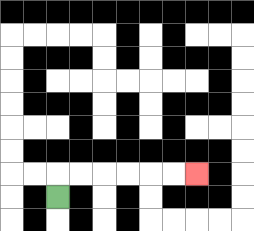{'start': '[2, 8]', 'end': '[8, 7]', 'path_directions': 'U,R,R,R,R,R,R', 'path_coordinates': '[[2, 8], [2, 7], [3, 7], [4, 7], [5, 7], [6, 7], [7, 7], [8, 7]]'}